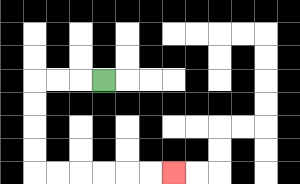{'start': '[4, 3]', 'end': '[7, 7]', 'path_directions': 'L,L,L,D,D,D,D,R,R,R,R,R,R', 'path_coordinates': '[[4, 3], [3, 3], [2, 3], [1, 3], [1, 4], [1, 5], [1, 6], [1, 7], [2, 7], [3, 7], [4, 7], [5, 7], [6, 7], [7, 7]]'}